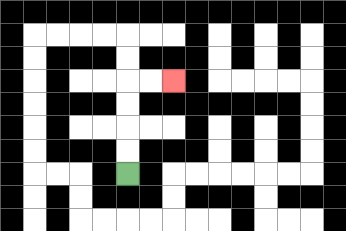{'start': '[5, 7]', 'end': '[7, 3]', 'path_directions': 'U,U,U,U,R,R', 'path_coordinates': '[[5, 7], [5, 6], [5, 5], [5, 4], [5, 3], [6, 3], [7, 3]]'}